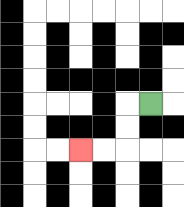{'start': '[6, 4]', 'end': '[3, 6]', 'path_directions': 'L,D,D,L,L', 'path_coordinates': '[[6, 4], [5, 4], [5, 5], [5, 6], [4, 6], [3, 6]]'}